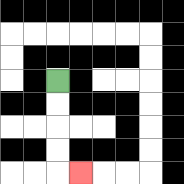{'start': '[2, 3]', 'end': '[3, 7]', 'path_directions': 'D,D,D,D,R', 'path_coordinates': '[[2, 3], [2, 4], [2, 5], [2, 6], [2, 7], [3, 7]]'}